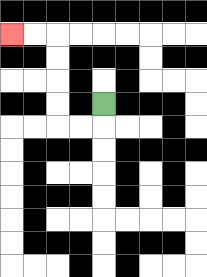{'start': '[4, 4]', 'end': '[0, 1]', 'path_directions': 'D,L,L,U,U,U,U,L,L', 'path_coordinates': '[[4, 4], [4, 5], [3, 5], [2, 5], [2, 4], [2, 3], [2, 2], [2, 1], [1, 1], [0, 1]]'}